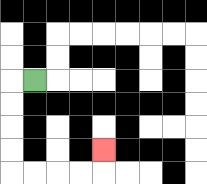{'start': '[1, 3]', 'end': '[4, 6]', 'path_directions': 'L,D,D,D,D,R,R,R,R,U', 'path_coordinates': '[[1, 3], [0, 3], [0, 4], [0, 5], [0, 6], [0, 7], [1, 7], [2, 7], [3, 7], [4, 7], [4, 6]]'}